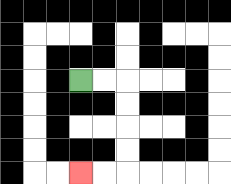{'start': '[3, 3]', 'end': '[3, 7]', 'path_directions': 'R,R,D,D,D,D,L,L', 'path_coordinates': '[[3, 3], [4, 3], [5, 3], [5, 4], [5, 5], [5, 6], [5, 7], [4, 7], [3, 7]]'}